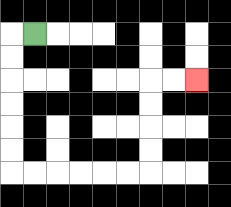{'start': '[1, 1]', 'end': '[8, 3]', 'path_directions': 'L,D,D,D,D,D,D,R,R,R,R,R,R,U,U,U,U,R,R', 'path_coordinates': '[[1, 1], [0, 1], [0, 2], [0, 3], [0, 4], [0, 5], [0, 6], [0, 7], [1, 7], [2, 7], [3, 7], [4, 7], [5, 7], [6, 7], [6, 6], [6, 5], [6, 4], [6, 3], [7, 3], [8, 3]]'}